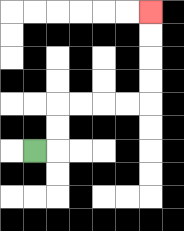{'start': '[1, 6]', 'end': '[6, 0]', 'path_directions': 'R,U,U,R,R,R,R,U,U,U,U', 'path_coordinates': '[[1, 6], [2, 6], [2, 5], [2, 4], [3, 4], [4, 4], [5, 4], [6, 4], [6, 3], [6, 2], [6, 1], [6, 0]]'}